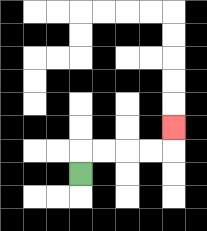{'start': '[3, 7]', 'end': '[7, 5]', 'path_directions': 'U,R,R,R,R,U', 'path_coordinates': '[[3, 7], [3, 6], [4, 6], [5, 6], [6, 6], [7, 6], [7, 5]]'}